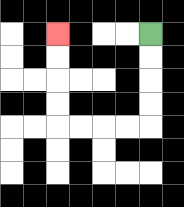{'start': '[6, 1]', 'end': '[2, 1]', 'path_directions': 'D,D,D,D,L,L,L,L,U,U,U,U', 'path_coordinates': '[[6, 1], [6, 2], [6, 3], [6, 4], [6, 5], [5, 5], [4, 5], [3, 5], [2, 5], [2, 4], [2, 3], [2, 2], [2, 1]]'}